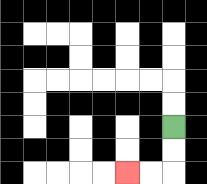{'start': '[7, 5]', 'end': '[5, 7]', 'path_directions': 'D,D,L,L', 'path_coordinates': '[[7, 5], [7, 6], [7, 7], [6, 7], [5, 7]]'}